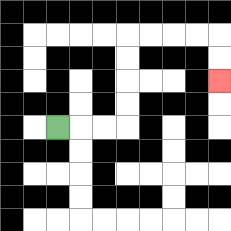{'start': '[2, 5]', 'end': '[9, 3]', 'path_directions': 'R,R,R,U,U,U,U,R,R,R,R,D,D', 'path_coordinates': '[[2, 5], [3, 5], [4, 5], [5, 5], [5, 4], [5, 3], [5, 2], [5, 1], [6, 1], [7, 1], [8, 1], [9, 1], [9, 2], [9, 3]]'}